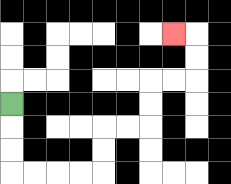{'start': '[0, 4]', 'end': '[7, 1]', 'path_directions': 'D,D,D,R,R,R,R,U,U,R,R,U,U,R,R,U,U,L', 'path_coordinates': '[[0, 4], [0, 5], [0, 6], [0, 7], [1, 7], [2, 7], [3, 7], [4, 7], [4, 6], [4, 5], [5, 5], [6, 5], [6, 4], [6, 3], [7, 3], [8, 3], [8, 2], [8, 1], [7, 1]]'}